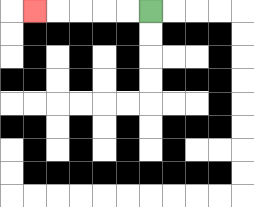{'start': '[6, 0]', 'end': '[1, 0]', 'path_directions': 'L,L,L,L,L', 'path_coordinates': '[[6, 0], [5, 0], [4, 0], [3, 0], [2, 0], [1, 0]]'}